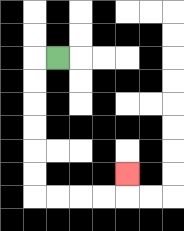{'start': '[2, 2]', 'end': '[5, 7]', 'path_directions': 'L,D,D,D,D,D,D,R,R,R,R,U', 'path_coordinates': '[[2, 2], [1, 2], [1, 3], [1, 4], [1, 5], [1, 6], [1, 7], [1, 8], [2, 8], [3, 8], [4, 8], [5, 8], [5, 7]]'}